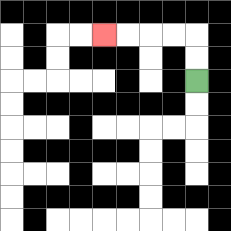{'start': '[8, 3]', 'end': '[4, 1]', 'path_directions': 'U,U,L,L,L,L', 'path_coordinates': '[[8, 3], [8, 2], [8, 1], [7, 1], [6, 1], [5, 1], [4, 1]]'}